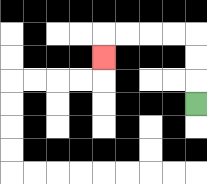{'start': '[8, 4]', 'end': '[4, 2]', 'path_directions': 'U,U,U,L,L,L,L,D', 'path_coordinates': '[[8, 4], [8, 3], [8, 2], [8, 1], [7, 1], [6, 1], [5, 1], [4, 1], [4, 2]]'}